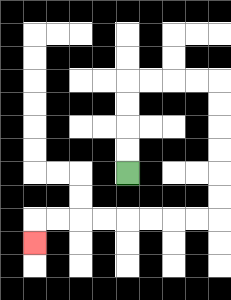{'start': '[5, 7]', 'end': '[1, 10]', 'path_directions': 'U,U,U,U,R,R,R,R,D,D,D,D,D,D,L,L,L,L,L,L,L,L,D', 'path_coordinates': '[[5, 7], [5, 6], [5, 5], [5, 4], [5, 3], [6, 3], [7, 3], [8, 3], [9, 3], [9, 4], [9, 5], [9, 6], [9, 7], [9, 8], [9, 9], [8, 9], [7, 9], [6, 9], [5, 9], [4, 9], [3, 9], [2, 9], [1, 9], [1, 10]]'}